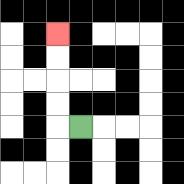{'start': '[3, 5]', 'end': '[2, 1]', 'path_directions': 'L,U,U,U,U', 'path_coordinates': '[[3, 5], [2, 5], [2, 4], [2, 3], [2, 2], [2, 1]]'}